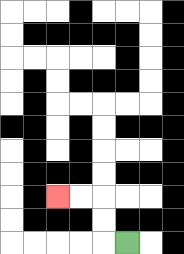{'start': '[5, 10]', 'end': '[2, 8]', 'path_directions': 'L,U,U,L,L', 'path_coordinates': '[[5, 10], [4, 10], [4, 9], [4, 8], [3, 8], [2, 8]]'}